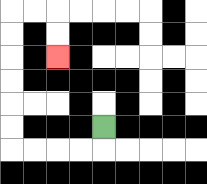{'start': '[4, 5]', 'end': '[2, 2]', 'path_directions': 'D,L,L,L,L,U,U,U,U,U,U,R,R,D,D', 'path_coordinates': '[[4, 5], [4, 6], [3, 6], [2, 6], [1, 6], [0, 6], [0, 5], [0, 4], [0, 3], [0, 2], [0, 1], [0, 0], [1, 0], [2, 0], [2, 1], [2, 2]]'}